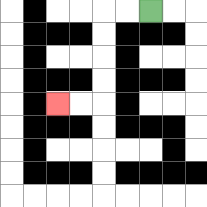{'start': '[6, 0]', 'end': '[2, 4]', 'path_directions': 'L,L,D,D,D,D,L,L', 'path_coordinates': '[[6, 0], [5, 0], [4, 0], [4, 1], [4, 2], [4, 3], [4, 4], [3, 4], [2, 4]]'}